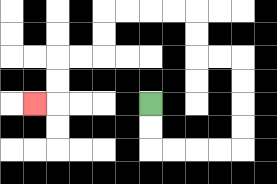{'start': '[6, 4]', 'end': '[1, 4]', 'path_directions': 'D,D,R,R,R,R,U,U,U,U,L,L,U,U,L,L,L,L,D,D,L,L,D,D,L', 'path_coordinates': '[[6, 4], [6, 5], [6, 6], [7, 6], [8, 6], [9, 6], [10, 6], [10, 5], [10, 4], [10, 3], [10, 2], [9, 2], [8, 2], [8, 1], [8, 0], [7, 0], [6, 0], [5, 0], [4, 0], [4, 1], [4, 2], [3, 2], [2, 2], [2, 3], [2, 4], [1, 4]]'}